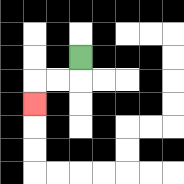{'start': '[3, 2]', 'end': '[1, 4]', 'path_directions': 'D,L,L,D', 'path_coordinates': '[[3, 2], [3, 3], [2, 3], [1, 3], [1, 4]]'}